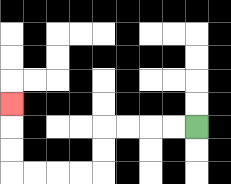{'start': '[8, 5]', 'end': '[0, 4]', 'path_directions': 'L,L,L,L,D,D,L,L,L,L,U,U,U', 'path_coordinates': '[[8, 5], [7, 5], [6, 5], [5, 5], [4, 5], [4, 6], [4, 7], [3, 7], [2, 7], [1, 7], [0, 7], [0, 6], [0, 5], [0, 4]]'}